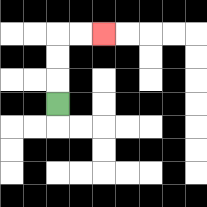{'start': '[2, 4]', 'end': '[4, 1]', 'path_directions': 'U,U,U,R,R', 'path_coordinates': '[[2, 4], [2, 3], [2, 2], [2, 1], [3, 1], [4, 1]]'}